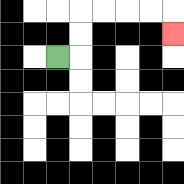{'start': '[2, 2]', 'end': '[7, 1]', 'path_directions': 'R,U,U,R,R,R,R,D', 'path_coordinates': '[[2, 2], [3, 2], [3, 1], [3, 0], [4, 0], [5, 0], [6, 0], [7, 0], [7, 1]]'}